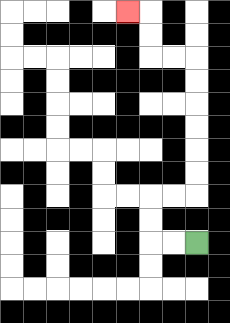{'start': '[8, 10]', 'end': '[5, 0]', 'path_directions': 'L,L,U,U,R,R,U,U,U,U,U,U,L,L,U,U,L', 'path_coordinates': '[[8, 10], [7, 10], [6, 10], [6, 9], [6, 8], [7, 8], [8, 8], [8, 7], [8, 6], [8, 5], [8, 4], [8, 3], [8, 2], [7, 2], [6, 2], [6, 1], [6, 0], [5, 0]]'}